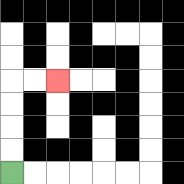{'start': '[0, 7]', 'end': '[2, 3]', 'path_directions': 'U,U,U,U,R,R', 'path_coordinates': '[[0, 7], [0, 6], [0, 5], [0, 4], [0, 3], [1, 3], [2, 3]]'}